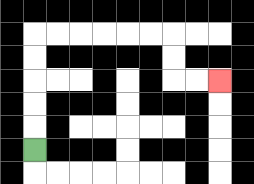{'start': '[1, 6]', 'end': '[9, 3]', 'path_directions': 'U,U,U,U,U,R,R,R,R,R,R,D,D,R,R', 'path_coordinates': '[[1, 6], [1, 5], [1, 4], [1, 3], [1, 2], [1, 1], [2, 1], [3, 1], [4, 1], [5, 1], [6, 1], [7, 1], [7, 2], [7, 3], [8, 3], [9, 3]]'}